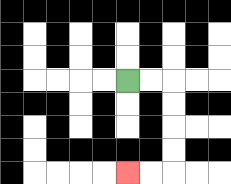{'start': '[5, 3]', 'end': '[5, 7]', 'path_directions': 'R,R,D,D,D,D,L,L', 'path_coordinates': '[[5, 3], [6, 3], [7, 3], [7, 4], [7, 5], [7, 6], [7, 7], [6, 7], [5, 7]]'}